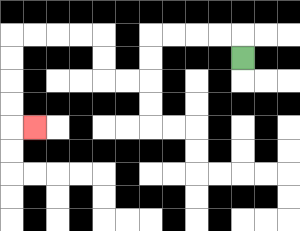{'start': '[10, 2]', 'end': '[1, 5]', 'path_directions': 'U,L,L,L,L,D,D,L,L,U,U,L,L,L,L,D,D,D,D,R', 'path_coordinates': '[[10, 2], [10, 1], [9, 1], [8, 1], [7, 1], [6, 1], [6, 2], [6, 3], [5, 3], [4, 3], [4, 2], [4, 1], [3, 1], [2, 1], [1, 1], [0, 1], [0, 2], [0, 3], [0, 4], [0, 5], [1, 5]]'}